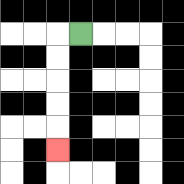{'start': '[3, 1]', 'end': '[2, 6]', 'path_directions': 'L,D,D,D,D,D', 'path_coordinates': '[[3, 1], [2, 1], [2, 2], [2, 3], [2, 4], [2, 5], [2, 6]]'}